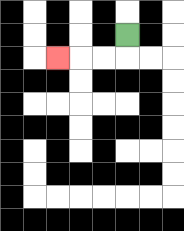{'start': '[5, 1]', 'end': '[2, 2]', 'path_directions': 'D,L,L,L', 'path_coordinates': '[[5, 1], [5, 2], [4, 2], [3, 2], [2, 2]]'}